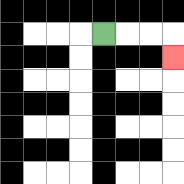{'start': '[4, 1]', 'end': '[7, 2]', 'path_directions': 'R,R,R,D', 'path_coordinates': '[[4, 1], [5, 1], [6, 1], [7, 1], [7, 2]]'}